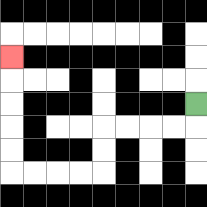{'start': '[8, 4]', 'end': '[0, 2]', 'path_directions': 'D,L,L,L,L,D,D,L,L,L,L,U,U,U,U,U', 'path_coordinates': '[[8, 4], [8, 5], [7, 5], [6, 5], [5, 5], [4, 5], [4, 6], [4, 7], [3, 7], [2, 7], [1, 7], [0, 7], [0, 6], [0, 5], [0, 4], [0, 3], [0, 2]]'}